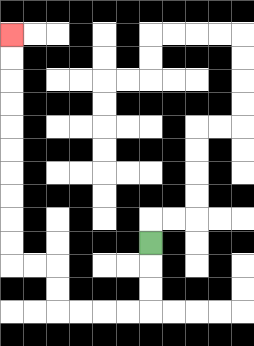{'start': '[6, 10]', 'end': '[0, 1]', 'path_directions': 'D,D,D,L,L,L,L,U,U,L,L,U,U,U,U,U,U,U,U,U,U', 'path_coordinates': '[[6, 10], [6, 11], [6, 12], [6, 13], [5, 13], [4, 13], [3, 13], [2, 13], [2, 12], [2, 11], [1, 11], [0, 11], [0, 10], [0, 9], [0, 8], [0, 7], [0, 6], [0, 5], [0, 4], [0, 3], [0, 2], [0, 1]]'}